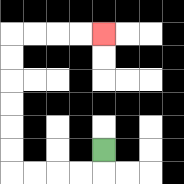{'start': '[4, 6]', 'end': '[4, 1]', 'path_directions': 'D,L,L,L,L,U,U,U,U,U,U,R,R,R,R', 'path_coordinates': '[[4, 6], [4, 7], [3, 7], [2, 7], [1, 7], [0, 7], [0, 6], [0, 5], [0, 4], [0, 3], [0, 2], [0, 1], [1, 1], [2, 1], [3, 1], [4, 1]]'}